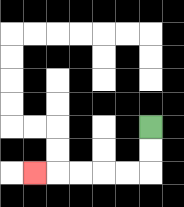{'start': '[6, 5]', 'end': '[1, 7]', 'path_directions': 'D,D,L,L,L,L,L', 'path_coordinates': '[[6, 5], [6, 6], [6, 7], [5, 7], [4, 7], [3, 7], [2, 7], [1, 7]]'}